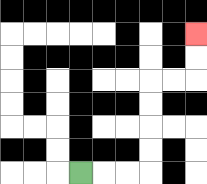{'start': '[3, 7]', 'end': '[8, 1]', 'path_directions': 'R,R,R,U,U,U,U,R,R,U,U', 'path_coordinates': '[[3, 7], [4, 7], [5, 7], [6, 7], [6, 6], [6, 5], [6, 4], [6, 3], [7, 3], [8, 3], [8, 2], [8, 1]]'}